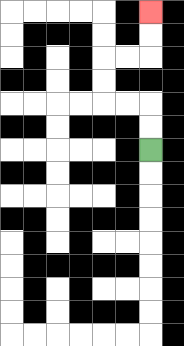{'start': '[6, 6]', 'end': '[6, 0]', 'path_directions': 'U,U,L,L,U,U,R,R,U,U', 'path_coordinates': '[[6, 6], [6, 5], [6, 4], [5, 4], [4, 4], [4, 3], [4, 2], [5, 2], [6, 2], [6, 1], [6, 0]]'}